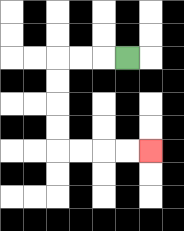{'start': '[5, 2]', 'end': '[6, 6]', 'path_directions': 'L,L,L,D,D,D,D,R,R,R,R', 'path_coordinates': '[[5, 2], [4, 2], [3, 2], [2, 2], [2, 3], [2, 4], [2, 5], [2, 6], [3, 6], [4, 6], [5, 6], [6, 6]]'}